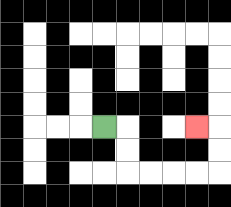{'start': '[4, 5]', 'end': '[8, 5]', 'path_directions': 'R,D,D,R,R,R,R,U,U,L', 'path_coordinates': '[[4, 5], [5, 5], [5, 6], [5, 7], [6, 7], [7, 7], [8, 7], [9, 7], [9, 6], [9, 5], [8, 5]]'}